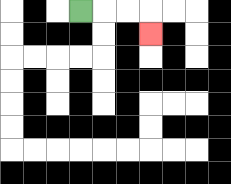{'start': '[3, 0]', 'end': '[6, 1]', 'path_directions': 'R,R,R,D', 'path_coordinates': '[[3, 0], [4, 0], [5, 0], [6, 0], [6, 1]]'}